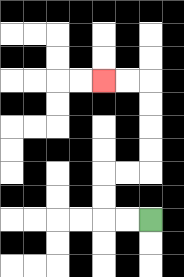{'start': '[6, 9]', 'end': '[4, 3]', 'path_directions': 'L,L,U,U,R,R,U,U,U,U,L,L', 'path_coordinates': '[[6, 9], [5, 9], [4, 9], [4, 8], [4, 7], [5, 7], [6, 7], [6, 6], [6, 5], [6, 4], [6, 3], [5, 3], [4, 3]]'}